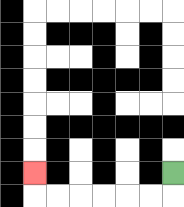{'start': '[7, 7]', 'end': '[1, 7]', 'path_directions': 'D,L,L,L,L,L,L,U', 'path_coordinates': '[[7, 7], [7, 8], [6, 8], [5, 8], [4, 8], [3, 8], [2, 8], [1, 8], [1, 7]]'}